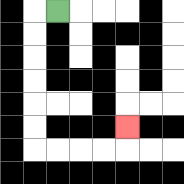{'start': '[2, 0]', 'end': '[5, 5]', 'path_directions': 'L,D,D,D,D,D,D,R,R,R,R,U', 'path_coordinates': '[[2, 0], [1, 0], [1, 1], [1, 2], [1, 3], [1, 4], [1, 5], [1, 6], [2, 6], [3, 6], [4, 6], [5, 6], [5, 5]]'}